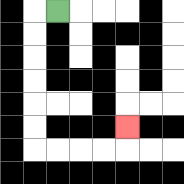{'start': '[2, 0]', 'end': '[5, 5]', 'path_directions': 'L,D,D,D,D,D,D,R,R,R,R,U', 'path_coordinates': '[[2, 0], [1, 0], [1, 1], [1, 2], [1, 3], [1, 4], [1, 5], [1, 6], [2, 6], [3, 6], [4, 6], [5, 6], [5, 5]]'}